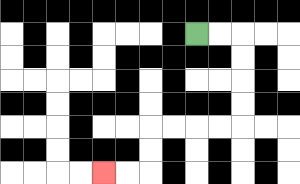{'start': '[8, 1]', 'end': '[4, 7]', 'path_directions': 'R,R,D,D,D,D,L,L,L,L,D,D,L,L', 'path_coordinates': '[[8, 1], [9, 1], [10, 1], [10, 2], [10, 3], [10, 4], [10, 5], [9, 5], [8, 5], [7, 5], [6, 5], [6, 6], [6, 7], [5, 7], [4, 7]]'}